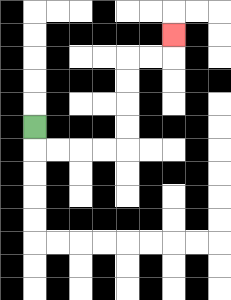{'start': '[1, 5]', 'end': '[7, 1]', 'path_directions': 'D,R,R,R,R,U,U,U,U,R,R,U', 'path_coordinates': '[[1, 5], [1, 6], [2, 6], [3, 6], [4, 6], [5, 6], [5, 5], [5, 4], [5, 3], [5, 2], [6, 2], [7, 2], [7, 1]]'}